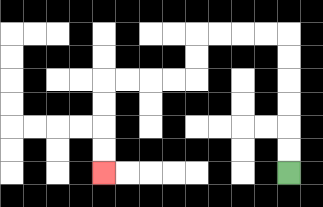{'start': '[12, 7]', 'end': '[4, 7]', 'path_directions': 'U,U,U,U,U,U,L,L,L,L,D,D,L,L,L,L,D,D,D,D', 'path_coordinates': '[[12, 7], [12, 6], [12, 5], [12, 4], [12, 3], [12, 2], [12, 1], [11, 1], [10, 1], [9, 1], [8, 1], [8, 2], [8, 3], [7, 3], [6, 3], [5, 3], [4, 3], [4, 4], [4, 5], [4, 6], [4, 7]]'}